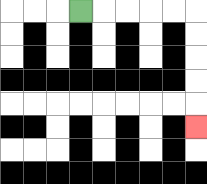{'start': '[3, 0]', 'end': '[8, 5]', 'path_directions': 'R,R,R,R,R,D,D,D,D,D', 'path_coordinates': '[[3, 0], [4, 0], [5, 0], [6, 0], [7, 0], [8, 0], [8, 1], [8, 2], [8, 3], [8, 4], [8, 5]]'}